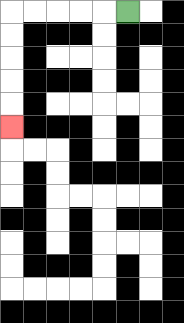{'start': '[5, 0]', 'end': '[0, 5]', 'path_directions': 'L,L,L,L,L,D,D,D,D,D', 'path_coordinates': '[[5, 0], [4, 0], [3, 0], [2, 0], [1, 0], [0, 0], [0, 1], [0, 2], [0, 3], [0, 4], [0, 5]]'}